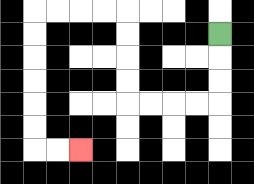{'start': '[9, 1]', 'end': '[3, 6]', 'path_directions': 'D,D,D,L,L,L,L,U,U,U,U,L,L,L,L,D,D,D,D,D,D,R,R', 'path_coordinates': '[[9, 1], [9, 2], [9, 3], [9, 4], [8, 4], [7, 4], [6, 4], [5, 4], [5, 3], [5, 2], [5, 1], [5, 0], [4, 0], [3, 0], [2, 0], [1, 0], [1, 1], [1, 2], [1, 3], [1, 4], [1, 5], [1, 6], [2, 6], [3, 6]]'}